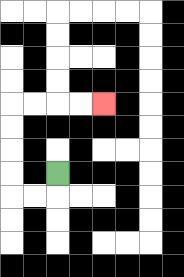{'start': '[2, 7]', 'end': '[4, 4]', 'path_directions': 'D,L,L,U,U,U,U,R,R,R,R', 'path_coordinates': '[[2, 7], [2, 8], [1, 8], [0, 8], [0, 7], [0, 6], [0, 5], [0, 4], [1, 4], [2, 4], [3, 4], [4, 4]]'}